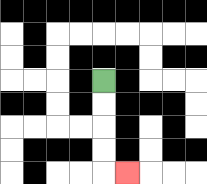{'start': '[4, 3]', 'end': '[5, 7]', 'path_directions': 'D,D,D,D,R', 'path_coordinates': '[[4, 3], [4, 4], [4, 5], [4, 6], [4, 7], [5, 7]]'}